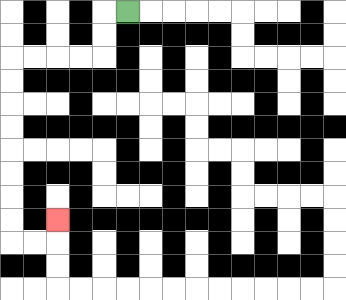{'start': '[5, 0]', 'end': '[2, 9]', 'path_directions': 'L,D,D,L,L,L,L,D,D,D,D,D,D,D,D,R,R,U', 'path_coordinates': '[[5, 0], [4, 0], [4, 1], [4, 2], [3, 2], [2, 2], [1, 2], [0, 2], [0, 3], [0, 4], [0, 5], [0, 6], [0, 7], [0, 8], [0, 9], [0, 10], [1, 10], [2, 10], [2, 9]]'}